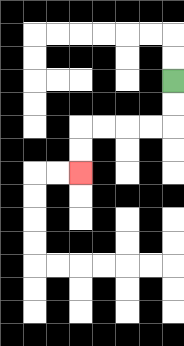{'start': '[7, 3]', 'end': '[3, 7]', 'path_directions': 'D,D,L,L,L,L,D,D', 'path_coordinates': '[[7, 3], [7, 4], [7, 5], [6, 5], [5, 5], [4, 5], [3, 5], [3, 6], [3, 7]]'}